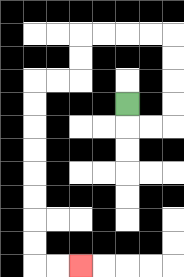{'start': '[5, 4]', 'end': '[3, 11]', 'path_directions': 'D,R,R,U,U,U,U,L,L,L,L,D,D,L,L,D,D,D,D,D,D,D,D,R,R', 'path_coordinates': '[[5, 4], [5, 5], [6, 5], [7, 5], [7, 4], [7, 3], [7, 2], [7, 1], [6, 1], [5, 1], [4, 1], [3, 1], [3, 2], [3, 3], [2, 3], [1, 3], [1, 4], [1, 5], [1, 6], [1, 7], [1, 8], [1, 9], [1, 10], [1, 11], [2, 11], [3, 11]]'}